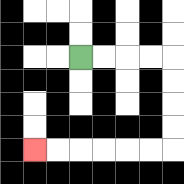{'start': '[3, 2]', 'end': '[1, 6]', 'path_directions': 'R,R,R,R,D,D,D,D,L,L,L,L,L,L', 'path_coordinates': '[[3, 2], [4, 2], [5, 2], [6, 2], [7, 2], [7, 3], [7, 4], [7, 5], [7, 6], [6, 6], [5, 6], [4, 6], [3, 6], [2, 6], [1, 6]]'}